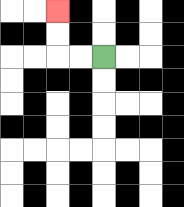{'start': '[4, 2]', 'end': '[2, 0]', 'path_directions': 'L,L,U,U', 'path_coordinates': '[[4, 2], [3, 2], [2, 2], [2, 1], [2, 0]]'}